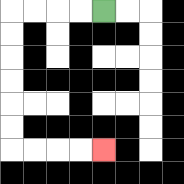{'start': '[4, 0]', 'end': '[4, 6]', 'path_directions': 'L,L,L,L,D,D,D,D,D,D,R,R,R,R', 'path_coordinates': '[[4, 0], [3, 0], [2, 0], [1, 0], [0, 0], [0, 1], [0, 2], [0, 3], [0, 4], [0, 5], [0, 6], [1, 6], [2, 6], [3, 6], [4, 6]]'}